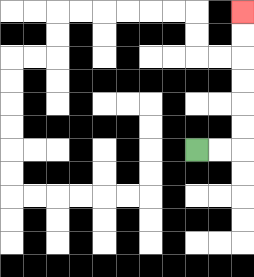{'start': '[8, 6]', 'end': '[10, 0]', 'path_directions': 'R,R,U,U,U,U,U,U', 'path_coordinates': '[[8, 6], [9, 6], [10, 6], [10, 5], [10, 4], [10, 3], [10, 2], [10, 1], [10, 0]]'}